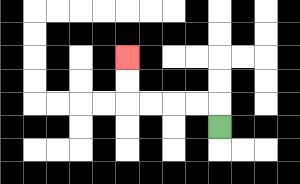{'start': '[9, 5]', 'end': '[5, 2]', 'path_directions': 'U,L,L,L,L,U,U', 'path_coordinates': '[[9, 5], [9, 4], [8, 4], [7, 4], [6, 4], [5, 4], [5, 3], [5, 2]]'}